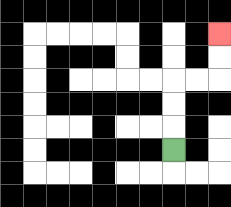{'start': '[7, 6]', 'end': '[9, 1]', 'path_directions': 'U,U,U,R,R,U,U', 'path_coordinates': '[[7, 6], [7, 5], [7, 4], [7, 3], [8, 3], [9, 3], [9, 2], [9, 1]]'}